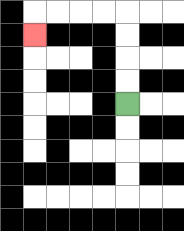{'start': '[5, 4]', 'end': '[1, 1]', 'path_directions': 'U,U,U,U,L,L,L,L,D', 'path_coordinates': '[[5, 4], [5, 3], [5, 2], [5, 1], [5, 0], [4, 0], [3, 0], [2, 0], [1, 0], [1, 1]]'}